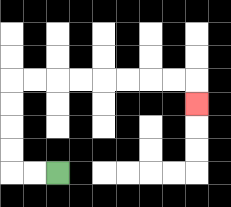{'start': '[2, 7]', 'end': '[8, 4]', 'path_directions': 'L,L,U,U,U,U,R,R,R,R,R,R,R,R,D', 'path_coordinates': '[[2, 7], [1, 7], [0, 7], [0, 6], [0, 5], [0, 4], [0, 3], [1, 3], [2, 3], [3, 3], [4, 3], [5, 3], [6, 3], [7, 3], [8, 3], [8, 4]]'}